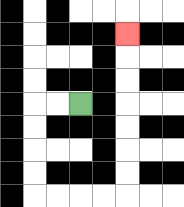{'start': '[3, 4]', 'end': '[5, 1]', 'path_directions': 'L,L,D,D,D,D,R,R,R,R,U,U,U,U,U,U,U', 'path_coordinates': '[[3, 4], [2, 4], [1, 4], [1, 5], [1, 6], [1, 7], [1, 8], [2, 8], [3, 8], [4, 8], [5, 8], [5, 7], [5, 6], [5, 5], [5, 4], [5, 3], [5, 2], [5, 1]]'}